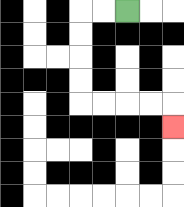{'start': '[5, 0]', 'end': '[7, 5]', 'path_directions': 'L,L,D,D,D,D,R,R,R,R,D', 'path_coordinates': '[[5, 0], [4, 0], [3, 0], [3, 1], [3, 2], [3, 3], [3, 4], [4, 4], [5, 4], [6, 4], [7, 4], [7, 5]]'}